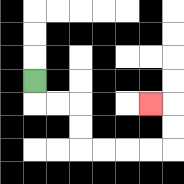{'start': '[1, 3]', 'end': '[6, 4]', 'path_directions': 'D,R,R,D,D,R,R,R,R,U,U,L', 'path_coordinates': '[[1, 3], [1, 4], [2, 4], [3, 4], [3, 5], [3, 6], [4, 6], [5, 6], [6, 6], [7, 6], [7, 5], [7, 4], [6, 4]]'}